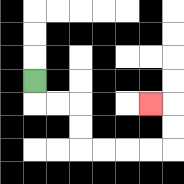{'start': '[1, 3]', 'end': '[6, 4]', 'path_directions': 'D,R,R,D,D,R,R,R,R,U,U,L', 'path_coordinates': '[[1, 3], [1, 4], [2, 4], [3, 4], [3, 5], [3, 6], [4, 6], [5, 6], [6, 6], [7, 6], [7, 5], [7, 4], [6, 4]]'}